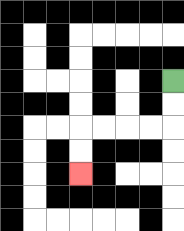{'start': '[7, 3]', 'end': '[3, 7]', 'path_directions': 'D,D,L,L,L,L,D,D', 'path_coordinates': '[[7, 3], [7, 4], [7, 5], [6, 5], [5, 5], [4, 5], [3, 5], [3, 6], [3, 7]]'}